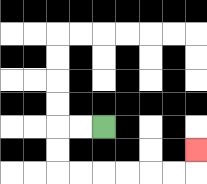{'start': '[4, 5]', 'end': '[8, 6]', 'path_directions': 'L,L,D,D,R,R,R,R,R,R,U', 'path_coordinates': '[[4, 5], [3, 5], [2, 5], [2, 6], [2, 7], [3, 7], [4, 7], [5, 7], [6, 7], [7, 7], [8, 7], [8, 6]]'}